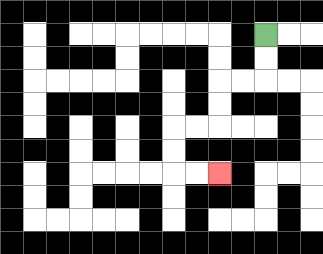{'start': '[11, 1]', 'end': '[9, 7]', 'path_directions': 'D,D,L,L,D,D,L,L,D,D,R,R', 'path_coordinates': '[[11, 1], [11, 2], [11, 3], [10, 3], [9, 3], [9, 4], [9, 5], [8, 5], [7, 5], [7, 6], [7, 7], [8, 7], [9, 7]]'}